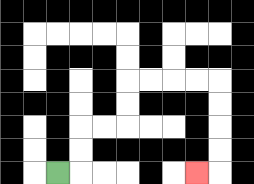{'start': '[2, 7]', 'end': '[8, 7]', 'path_directions': 'R,U,U,R,R,U,U,R,R,R,R,D,D,D,D,L', 'path_coordinates': '[[2, 7], [3, 7], [3, 6], [3, 5], [4, 5], [5, 5], [5, 4], [5, 3], [6, 3], [7, 3], [8, 3], [9, 3], [9, 4], [9, 5], [9, 6], [9, 7], [8, 7]]'}